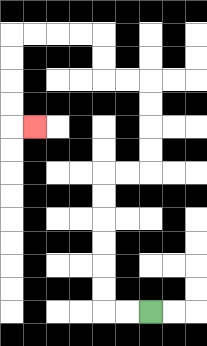{'start': '[6, 13]', 'end': '[1, 5]', 'path_directions': 'L,L,U,U,U,U,U,U,R,R,U,U,U,U,L,L,U,U,L,L,L,L,D,D,D,D,R', 'path_coordinates': '[[6, 13], [5, 13], [4, 13], [4, 12], [4, 11], [4, 10], [4, 9], [4, 8], [4, 7], [5, 7], [6, 7], [6, 6], [6, 5], [6, 4], [6, 3], [5, 3], [4, 3], [4, 2], [4, 1], [3, 1], [2, 1], [1, 1], [0, 1], [0, 2], [0, 3], [0, 4], [0, 5], [1, 5]]'}